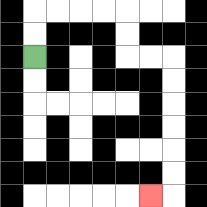{'start': '[1, 2]', 'end': '[6, 8]', 'path_directions': 'U,U,R,R,R,R,D,D,R,R,D,D,D,D,D,D,L', 'path_coordinates': '[[1, 2], [1, 1], [1, 0], [2, 0], [3, 0], [4, 0], [5, 0], [5, 1], [5, 2], [6, 2], [7, 2], [7, 3], [7, 4], [7, 5], [7, 6], [7, 7], [7, 8], [6, 8]]'}